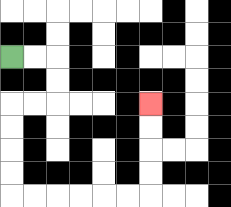{'start': '[0, 2]', 'end': '[6, 4]', 'path_directions': 'R,R,D,D,L,L,D,D,D,D,R,R,R,R,R,R,U,U,U,U', 'path_coordinates': '[[0, 2], [1, 2], [2, 2], [2, 3], [2, 4], [1, 4], [0, 4], [0, 5], [0, 6], [0, 7], [0, 8], [1, 8], [2, 8], [3, 8], [4, 8], [5, 8], [6, 8], [6, 7], [6, 6], [6, 5], [6, 4]]'}